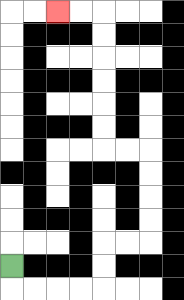{'start': '[0, 11]', 'end': '[2, 0]', 'path_directions': 'D,R,R,R,R,U,U,R,R,U,U,U,U,L,L,U,U,U,U,U,U,L,L', 'path_coordinates': '[[0, 11], [0, 12], [1, 12], [2, 12], [3, 12], [4, 12], [4, 11], [4, 10], [5, 10], [6, 10], [6, 9], [6, 8], [6, 7], [6, 6], [5, 6], [4, 6], [4, 5], [4, 4], [4, 3], [4, 2], [4, 1], [4, 0], [3, 0], [2, 0]]'}